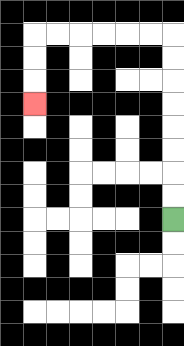{'start': '[7, 9]', 'end': '[1, 4]', 'path_directions': 'U,U,U,U,U,U,U,U,L,L,L,L,L,L,D,D,D', 'path_coordinates': '[[7, 9], [7, 8], [7, 7], [7, 6], [7, 5], [7, 4], [7, 3], [7, 2], [7, 1], [6, 1], [5, 1], [4, 1], [3, 1], [2, 1], [1, 1], [1, 2], [1, 3], [1, 4]]'}